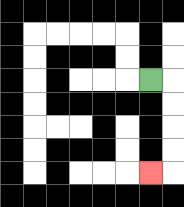{'start': '[6, 3]', 'end': '[6, 7]', 'path_directions': 'R,D,D,D,D,L', 'path_coordinates': '[[6, 3], [7, 3], [7, 4], [7, 5], [7, 6], [7, 7], [6, 7]]'}